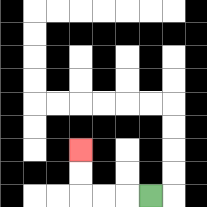{'start': '[6, 8]', 'end': '[3, 6]', 'path_directions': 'L,L,L,U,U', 'path_coordinates': '[[6, 8], [5, 8], [4, 8], [3, 8], [3, 7], [3, 6]]'}